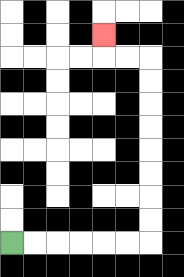{'start': '[0, 10]', 'end': '[4, 1]', 'path_directions': 'R,R,R,R,R,R,U,U,U,U,U,U,U,U,L,L,U', 'path_coordinates': '[[0, 10], [1, 10], [2, 10], [3, 10], [4, 10], [5, 10], [6, 10], [6, 9], [6, 8], [6, 7], [6, 6], [6, 5], [6, 4], [6, 3], [6, 2], [5, 2], [4, 2], [4, 1]]'}